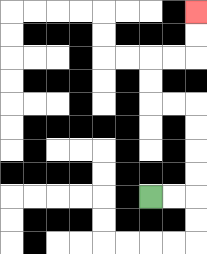{'start': '[6, 8]', 'end': '[8, 0]', 'path_directions': 'R,R,U,U,U,U,L,L,U,U,R,R,U,U', 'path_coordinates': '[[6, 8], [7, 8], [8, 8], [8, 7], [8, 6], [8, 5], [8, 4], [7, 4], [6, 4], [6, 3], [6, 2], [7, 2], [8, 2], [8, 1], [8, 0]]'}